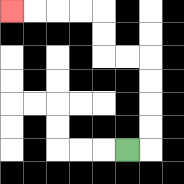{'start': '[5, 6]', 'end': '[0, 0]', 'path_directions': 'R,U,U,U,U,L,L,U,U,L,L,L,L', 'path_coordinates': '[[5, 6], [6, 6], [6, 5], [6, 4], [6, 3], [6, 2], [5, 2], [4, 2], [4, 1], [4, 0], [3, 0], [2, 0], [1, 0], [0, 0]]'}